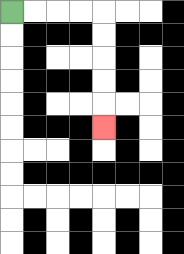{'start': '[0, 0]', 'end': '[4, 5]', 'path_directions': 'R,R,R,R,D,D,D,D,D', 'path_coordinates': '[[0, 0], [1, 0], [2, 0], [3, 0], [4, 0], [4, 1], [4, 2], [4, 3], [4, 4], [4, 5]]'}